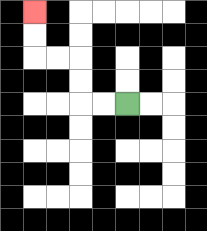{'start': '[5, 4]', 'end': '[1, 0]', 'path_directions': 'L,L,U,U,L,L,U,U', 'path_coordinates': '[[5, 4], [4, 4], [3, 4], [3, 3], [3, 2], [2, 2], [1, 2], [1, 1], [1, 0]]'}